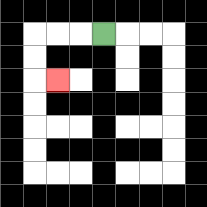{'start': '[4, 1]', 'end': '[2, 3]', 'path_directions': 'L,L,L,D,D,R', 'path_coordinates': '[[4, 1], [3, 1], [2, 1], [1, 1], [1, 2], [1, 3], [2, 3]]'}